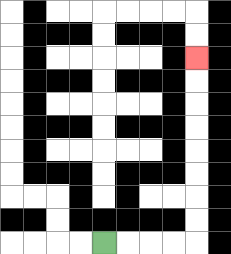{'start': '[4, 10]', 'end': '[8, 2]', 'path_directions': 'R,R,R,R,U,U,U,U,U,U,U,U', 'path_coordinates': '[[4, 10], [5, 10], [6, 10], [7, 10], [8, 10], [8, 9], [8, 8], [8, 7], [8, 6], [8, 5], [8, 4], [8, 3], [8, 2]]'}